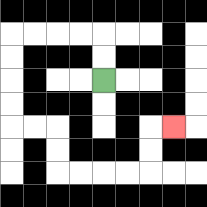{'start': '[4, 3]', 'end': '[7, 5]', 'path_directions': 'U,U,L,L,L,L,D,D,D,D,R,R,D,D,R,R,R,R,U,U,R', 'path_coordinates': '[[4, 3], [4, 2], [4, 1], [3, 1], [2, 1], [1, 1], [0, 1], [0, 2], [0, 3], [0, 4], [0, 5], [1, 5], [2, 5], [2, 6], [2, 7], [3, 7], [4, 7], [5, 7], [6, 7], [6, 6], [6, 5], [7, 5]]'}